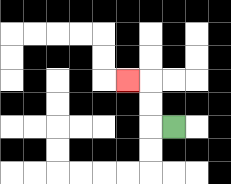{'start': '[7, 5]', 'end': '[5, 3]', 'path_directions': 'L,U,U,L', 'path_coordinates': '[[7, 5], [6, 5], [6, 4], [6, 3], [5, 3]]'}